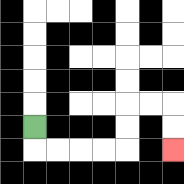{'start': '[1, 5]', 'end': '[7, 6]', 'path_directions': 'D,R,R,R,R,U,U,R,R,D,D', 'path_coordinates': '[[1, 5], [1, 6], [2, 6], [3, 6], [4, 6], [5, 6], [5, 5], [5, 4], [6, 4], [7, 4], [7, 5], [7, 6]]'}